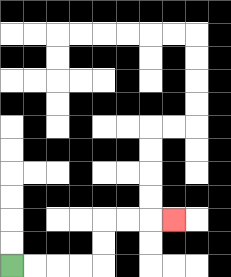{'start': '[0, 11]', 'end': '[7, 9]', 'path_directions': 'R,R,R,R,U,U,R,R,R', 'path_coordinates': '[[0, 11], [1, 11], [2, 11], [3, 11], [4, 11], [4, 10], [4, 9], [5, 9], [6, 9], [7, 9]]'}